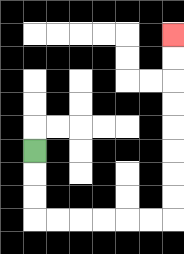{'start': '[1, 6]', 'end': '[7, 1]', 'path_directions': 'D,D,D,R,R,R,R,R,R,U,U,U,U,U,U,U,U', 'path_coordinates': '[[1, 6], [1, 7], [1, 8], [1, 9], [2, 9], [3, 9], [4, 9], [5, 9], [6, 9], [7, 9], [7, 8], [7, 7], [7, 6], [7, 5], [7, 4], [7, 3], [7, 2], [7, 1]]'}